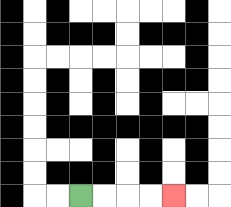{'start': '[3, 8]', 'end': '[7, 8]', 'path_directions': 'R,R,R,R', 'path_coordinates': '[[3, 8], [4, 8], [5, 8], [6, 8], [7, 8]]'}